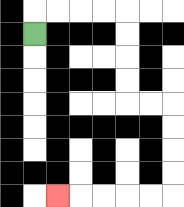{'start': '[1, 1]', 'end': '[2, 8]', 'path_directions': 'U,R,R,R,R,D,D,D,D,R,R,D,D,D,D,L,L,L,L,L', 'path_coordinates': '[[1, 1], [1, 0], [2, 0], [3, 0], [4, 0], [5, 0], [5, 1], [5, 2], [5, 3], [5, 4], [6, 4], [7, 4], [7, 5], [7, 6], [7, 7], [7, 8], [6, 8], [5, 8], [4, 8], [3, 8], [2, 8]]'}